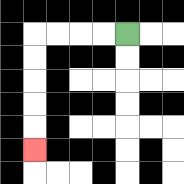{'start': '[5, 1]', 'end': '[1, 6]', 'path_directions': 'L,L,L,L,D,D,D,D,D', 'path_coordinates': '[[5, 1], [4, 1], [3, 1], [2, 1], [1, 1], [1, 2], [1, 3], [1, 4], [1, 5], [1, 6]]'}